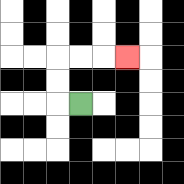{'start': '[3, 4]', 'end': '[5, 2]', 'path_directions': 'L,U,U,R,R,R', 'path_coordinates': '[[3, 4], [2, 4], [2, 3], [2, 2], [3, 2], [4, 2], [5, 2]]'}